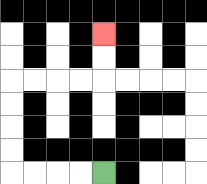{'start': '[4, 7]', 'end': '[4, 1]', 'path_directions': 'L,L,L,L,U,U,U,U,R,R,R,R,U,U', 'path_coordinates': '[[4, 7], [3, 7], [2, 7], [1, 7], [0, 7], [0, 6], [0, 5], [0, 4], [0, 3], [1, 3], [2, 3], [3, 3], [4, 3], [4, 2], [4, 1]]'}